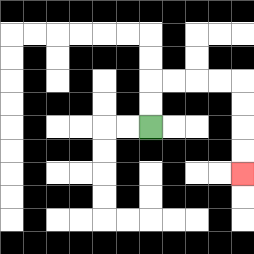{'start': '[6, 5]', 'end': '[10, 7]', 'path_directions': 'U,U,R,R,R,R,D,D,D,D', 'path_coordinates': '[[6, 5], [6, 4], [6, 3], [7, 3], [8, 3], [9, 3], [10, 3], [10, 4], [10, 5], [10, 6], [10, 7]]'}